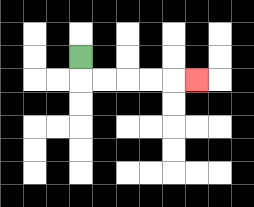{'start': '[3, 2]', 'end': '[8, 3]', 'path_directions': 'D,R,R,R,R,R', 'path_coordinates': '[[3, 2], [3, 3], [4, 3], [5, 3], [6, 3], [7, 3], [8, 3]]'}